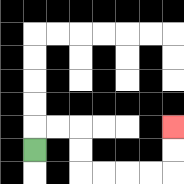{'start': '[1, 6]', 'end': '[7, 5]', 'path_directions': 'U,R,R,D,D,R,R,R,R,U,U', 'path_coordinates': '[[1, 6], [1, 5], [2, 5], [3, 5], [3, 6], [3, 7], [4, 7], [5, 7], [6, 7], [7, 7], [7, 6], [7, 5]]'}